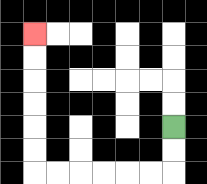{'start': '[7, 5]', 'end': '[1, 1]', 'path_directions': 'D,D,L,L,L,L,L,L,U,U,U,U,U,U', 'path_coordinates': '[[7, 5], [7, 6], [7, 7], [6, 7], [5, 7], [4, 7], [3, 7], [2, 7], [1, 7], [1, 6], [1, 5], [1, 4], [1, 3], [1, 2], [1, 1]]'}